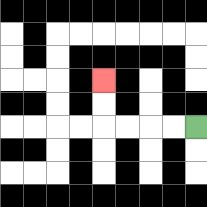{'start': '[8, 5]', 'end': '[4, 3]', 'path_directions': 'L,L,L,L,U,U', 'path_coordinates': '[[8, 5], [7, 5], [6, 5], [5, 5], [4, 5], [4, 4], [4, 3]]'}